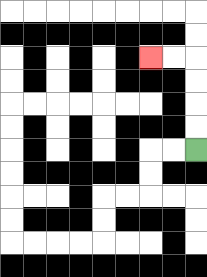{'start': '[8, 6]', 'end': '[6, 2]', 'path_directions': 'U,U,U,U,L,L', 'path_coordinates': '[[8, 6], [8, 5], [8, 4], [8, 3], [8, 2], [7, 2], [6, 2]]'}